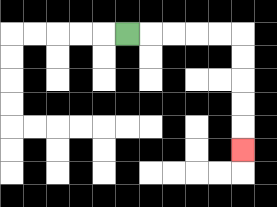{'start': '[5, 1]', 'end': '[10, 6]', 'path_directions': 'R,R,R,R,R,D,D,D,D,D', 'path_coordinates': '[[5, 1], [6, 1], [7, 1], [8, 1], [9, 1], [10, 1], [10, 2], [10, 3], [10, 4], [10, 5], [10, 6]]'}